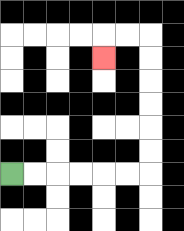{'start': '[0, 7]', 'end': '[4, 2]', 'path_directions': 'R,R,R,R,R,R,U,U,U,U,U,U,L,L,D', 'path_coordinates': '[[0, 7], [1, 7], [2, 7], [3, 7], [4, 7], [5, 7], [6, 7], [6, 6], [6, 5], [6, 4], [6, 3], [6, 2], [6, 1], [5, 1], [4, 1], [4, 2]]'}